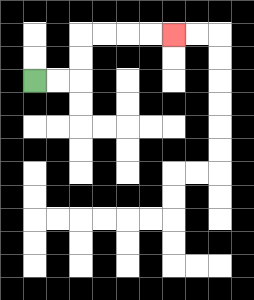{'start': '[1, 3]', 'end': '[7, 1]', 'path_directions': 'R,R,U,U,R,R,R,R', 'path_coordinates': '[[1, 3], [2, 3], [3, 3], [3, 2], [3, 1], [4, 1], [5, 1], [6, 1], [7, 1]]'}